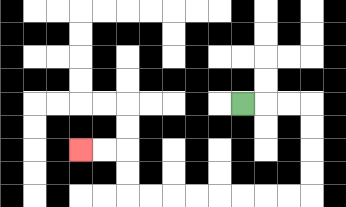{'start': '[10, 4]', 'end': '[3, 6]', 'path_directions': 'R,R,R,D,D,D,D,L,L,L,L,L,L,L,L,U,U,L,L', 'path_coordinates': '[[10, 4], [11, 4], [12, 4], [13, 4], [13, 5], [13, 6], [13, 7], [13, 8], [12, 8], [11, 8], [10, 8], [9, 8], [8, 8], [7, 8], [6, 8], [5, 8], [5, 7], [5, 6], [4, 6], [3, 6]]'}